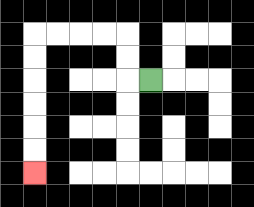{'start': '[6, 3]', 'end': '[1, 7]', 'path_directions': 'L,U,U,L,L,L,L,D,D,D,D,D,D', 'path_coordinates': '[[6, 3], [5, 3], [5, 2], [5, 1], [4, 1], [3, 1], [2, 1], [1, 1], [1, 2], [1, 3], [1, 4], [1, 5], [1, 6], [1, 7]]'}